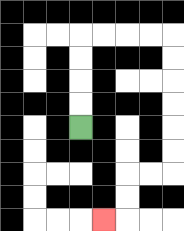{'start': '[3, 5]', 'end': '[4, 9]', 'path_directions': 'U,U,U,U,R,R,R,R,D,D,D,D,D,D,L,L,D,D,L', 'path_coordinates': '[[3, 5], [3, 4], [3, 3], [3, 2], [3, 1], [4, 1], [5, 1], [6, 1], [7, 1], [7, 2], [7, 3], [7, 4], [7, 5], [7, 6], [7, 7], [6, 7], [5, 7], [5, 8], [5, 9], [4, 9]]'}